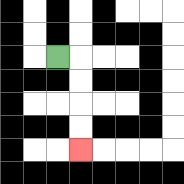{'start': '[2, 2]', 'end': '[3, 6]', 'path_directions': 'R,D,D,D,D', 'path_coordinates': '[[2, 2], [3, 2], [3, 3], [3, 4], [3, 5], [3, 6]]'}